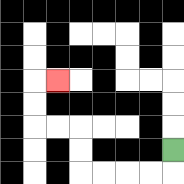{'start': '[7, 6]', 'end': '[2, 3]', 'path_directions': 'D,L,L,L,L,U,U,L,L,U,U,R', 'path_coordinates': '[[7, 6], [7, 7], [6, 7], [5, 7], [4, 7], [3, 7], [3, 6], [3, 5], [2, 5], [1, 5], [1, 4], [1, 3], [2, 3]]'}